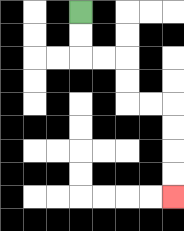{'start': '[3, 0]', 'end': '[7, 8]', 'path_directions': 'D,D,R,R,D,D,R,R,D,D,D,D', 'path_coordinates': '[[3, 0], [3, 1], [3, 2], [4, 2], [5, 2], [5, 3], [5, 4], [6, 4], [7, 4], [7, 5], [7, 6], [7, 7], [7, 8]]'}